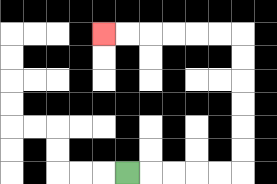{'start': '[5, 7]', 'end': '[4, 1]', 'path_directions': 'R,R,R,R,R,U,U,U,U,U,U,L,L,L,L,L,L', 'path_coordinates': '[[5, 7], [6, 7], [7, 7], [8, 7], [9, 7], [10, 7], [10, 6], [10, 5], [10, 4], [10, 3], [10, 2], [10, 1], [9, 1], [8, 1], [7, 1], [6, 1], [5, 1], [4, 1]]'}